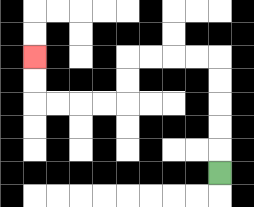{'start': '[9, 7]', 'end': '[1, 2]', 'path_directions': 'U,U,U,U,U,L,L,L,L,D,D,L,L,L,L,U,U', 'path_coordinates': '[[9, 7], [9, 6], [9, 5], [9, 4], [9, 3], [9, 2], [8, 2], [7, 2], [6, 2], [5, 2], [5, 3], [5, 4], [4, 4], [3, 4], [2, 4], [1, 4], [1, 3], [1, 2]]'}